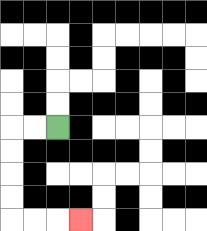{'start': '[2, 5]', 'end': '[3, 9]', 'path_directions': 'L,L,D,D,D,D,R,R,R', 'path_coordinates': '[[2, 5], [1, 5], [0, 5], [0, 6], [0, 7], [0, 8], [0, 9], [1, 9], [2, 9], [3, 9]]'}